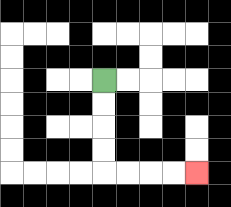{'start': '[4, 3]', 'end': '[8, 7]', 'path_directions': 'D,D,D,D,R,R,R,R', 'path_coordinates': '[[4, 3], [4, 4], [4, 5], [4, 6], [4, 7], [5, 7], [6, 7], [7, 7], [8, 7]]'}